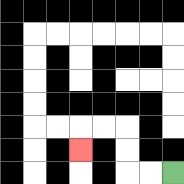{'start': '[7, 7]', 'end': '[3, 6]', 'path_directions': 'L,L,U,U,L,L,D', 'path_coordinates': '[[7, 7], [6, 7], [5, 7], [5, 6], [5, 5], [4, 5], [3, 5], [3, 6]]'}